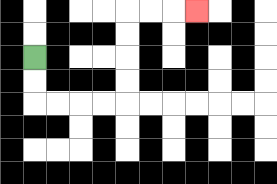{'start': '[1, 2]', 'end': '[8, 0]', 'path_directions': 'D,D,R,R,R,R,U,U,U,U,R,R,R', 'path_coordinates': '[[1, 2], [1, 3], [1, 4], [2, 4], [3, 4], [4, 4], [5, 4], [5, 3], [5, 2], [5, 1], [5, 0], [6, 0], [7, 0], [8, 0]]'}